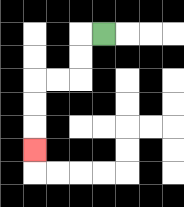{'start': '[4, 1]', 'end': '[1, 6]', 'path_directions': 'L,D,D,L,L,D,D,D', 'path_coordinates': '[[4, 1], [3, 1], [3, 2], [3, 3], [2, 3], [1, 3], [1, 4], [1, 5], [1, 6]]'}